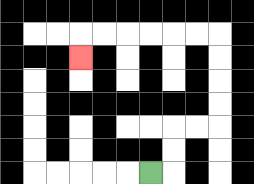{'start': '[6, 7]', 'end': '[3, 2]', 'path_directions': 'R,U,U,R,R,U,U,U,U,L,L,L,L,L,L,D', 'path_coordinates': '[[6, 7], [7, 7], [7, 6], [7, 5], [8, 5], [9, 5], [9, 4], [9, 3], [9, 2], [9, 1], [8, 1], [7, 1], [6, 1], [5, 1], [4, 1], [3, 1], [3, 2]]'}